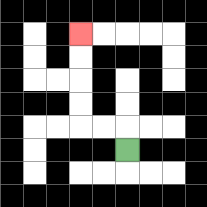{'start': '[5, 6]', 'end': '[3, 1]', 'path_directions': 'U,L,L,U,U,U,U', 'path_coordinates': '[[5, 6], [5, 5], [4, 5], [3, 5], [3, 4], [3, 3], [3, 2], [3, 1]]'}